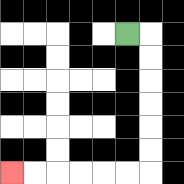{'start': '[5, 1]', 'end': '[0, 7]', 'path_directions': 'R,D,D,D,D,D,D,L,L,L,L,L,L', 'path_coordinates': '[[5, 1], [6, 1], [6, 2], [6, 3], [6, 4], [6, 5], [6, 6], [6, 7], [5, 7], [4, 7], [3, 7], [2, 7], [1, 7], [0, 7]]'}